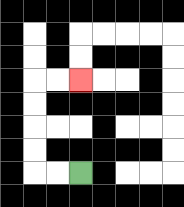{'start': '[3, 7]', 'end': '[3, 3]', 'path_directions': 'L,L,U,U,U,U,R,R', 'path_coordinates': '[[3, 7], [2, 7], [1, 7], [1, 6], [1, 5], [1, 4], [1, 3], [2, 3], [3, 3]]'}